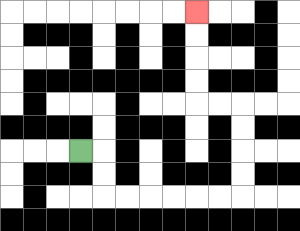{'start': '[3, 6]', 'end': '[8, 0]', 'path_directions': 'R,D,D,R,R,R,R,R,R,U,U,U,U,L,L,U,U,U,U', 'path_coordinates': '[[3, 6], [4, 6], [4, 7], [4, 8], [5, 8], [6, 8], [7, 8], [8, 8], [9, 8], [10, 8], [10, 7], [10, 6], [10, 5], [10, 4], [9, 4], [8, 4], [8, 3], [8, 2], [8, 1], [8, 0]]'}